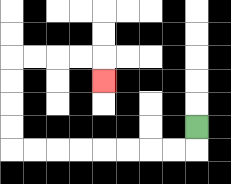{'start': '[8, 5]', 'end': '[4, 3]', 'path_directions': 'D,L,L,L,L,L,L,L,L,U,U,U,U,R,R,R,R,D', 'path_coordinates': '[[8, 5], [8, 6], [7, 6], [6, 6], [5, 6], [4, 6], [3, 6], [2, 6], [1, 6], [0, 6], [0, 5], [0, 4], [0, 3], [0, 2], [1, 2], [2, 2], [3, 2], [4, 2], [4, 3]]'}